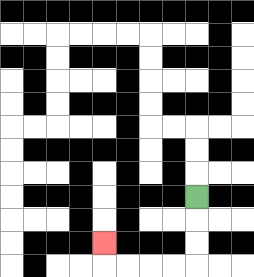{'start': '[8, 8]', 'end': '[4, 10]', 'path_directions': 'D,D,D,L,L,L,L,U', 'path_coordinates': '[[8, 8], [8, 9], [8, 10], [8, 11], [7, 11], [6, 11], [5, 11], [4, 11], [4, 10]]'}